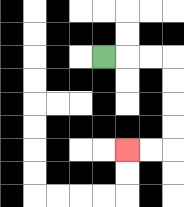{'start': '[4, 2]', 'end': '[5, 6]', 'path_directions': 'R,R,R,D,D,D,D,L,L', 'path_coordinates': '[[4, 2], [5, 2], [6, 2], [7, 2], [7, 3], [7, 4], [7, 5], [7, 6], [6, 6], [5, 6]]'}